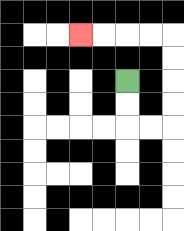{'start': '[5, 3]', 'end': '[3, 1]', 'path_directions': 'D,D,R,R,U,U,U,U,L,L,L,L', 'path_coordinates': '[[5, 3], [5, 4], [5, 5], [6, 5], [7, 5], [7, 4], [7, 3], [7, 2], [7, 1], [6, 1], [5, 1], [4, 1], [3, 1]]'}